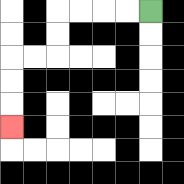{'start': '[6, 0]', 'end': '[0, 5]', 'path_directions': 'L,L,L,L,D,D,L,L,D,D,D', 'path_coordinates': '[[6, 0], [5, 0], [4, 0], [3, 0], [2, 0], [2, 1], [2, 2], [1, 2], [0, 2], [0, 3], [0, 4], [0, 5]]'}